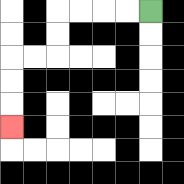{'start': '[6, 0]', 'end': '[0, 5]', 'path_directions': 'L,L,L,L,D,D,L,L,D,D,D', 'path_coordinates': '[[6, 0], [5, 0], [4, 0], [3, 0], [2, 0], [2, 1], [2, 2], [1, 2], [0, 2], [0, 3], [0, 4], [0, 5]]'}